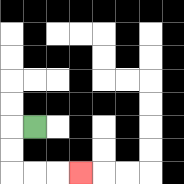{'start': '[1, 5]', 'end': '[3, 7]', 'path_directions': 'L,D,D,R,R,R', 'path_coordinates': '[[1, 5], [0, 5], [0, 6], [0, 7], [1, 7], [2, 7], [3, 7]]'}